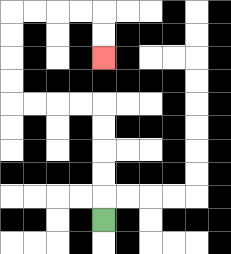{'start': '[4, 9]', 'end': '[4, 2]', 'path_directions': 'U,U,U,U,U,L,L,L,L,U,U,U,U,R,R,R,R,D,D', 'path_coordinates': '[[4, 9], [4, 8], [4, 7], [4, 6], [4, 5], [4, 4], [3, 4], [2, 4], [1, 4], [0, 4], [0, 3], [0, 2], [0, 1], [0, 0], [1, 0], [2, 0], [3, 0], [4, 0], [4, 1], [4, 2]]'}